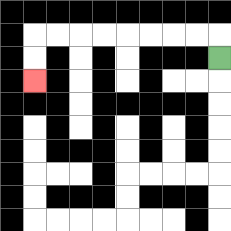{'start': '[9, 2]', 'end': '[1, 3]', 'path_directions': 'U,L,L,L,L,L,L,L,L,D,D', 'path_coordinates': '[[9, 2], [9, 1], [8, 1], [7, 1], [6, 1], [5, 1], [4, 1], [3, 1], [2, 1], [1, 1], [1, 2], [1, 3]]'}